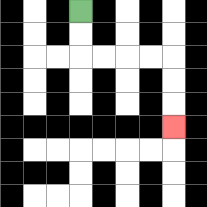{'start': '[3, 0]', 'end': '[7, 5]', 'path_directions': 'D,D,R,R,R,R,D,D,D', 'path_coordinates': '[[3, 0], [3, 1], [3, 2], [4, 2], [5, 2], [6, 2], [7, 2], [7, 3], [7, 4], [7, 5]]'}